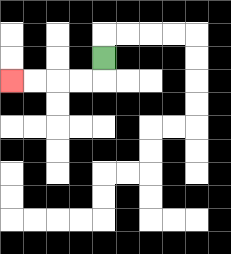{'start': '[4, 2]', 'end': '[0, 3]', 'path_directions': 'D,L,L,L,L', 'path_coordinates': '[[4, 2], [4, 3], [3, 3], [2, 3], [1, 3], [0, 3]]'}